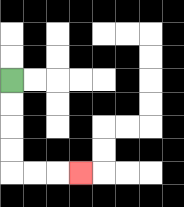{'start': '[0, 3]', 'end': '[3, 7]', 'path_directions': 'D,D,D,D,R,R,R', 'path_coordinates': '[[0, 3], [0, 4], [0, 5], [0, 6], [0, 7], [1, 7], [2, 7], [3, 7]]'}